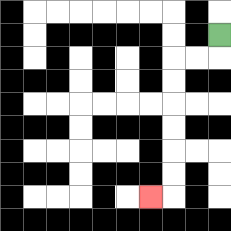{'start': '[9, 1]', 'end': '[6, 8]', 'path_directions': 'D,L,L,D,D,D,D,D,D,L', 'path_coordinates': '[[9, 1], [9, 2], [8, 2], [7, 2], [7, 3], [7, 4], [7, 5], [7, 6], [7, 7], [7, 8], [6, 8]]'}